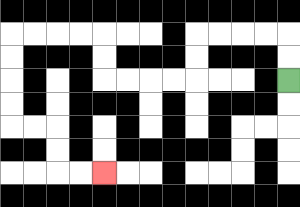{'start': '[12, 3]', 'end': '[4, 7]', 'path_directions': 'U,U,L,L,L,L,D,D,L,L,L,L,U,U,L,L,L,L,D,D,D,D,R,R,D,D,R,R', 'path_coordinates': '[[12, 3], [12, 2], [12, 1], [11, 1], [10, 1], [9, 1], [8, 1], [8, 2], [8, 3], [7, 3], [6, 3], [5, 3], [4, 3], [4, 2], [4, 1], [3, 1], [2, 1], [1, 1], [0, 1], [0, 2], [0, 3], [0, 4], [0, 5], [1, 5], [2, 5], [2, 6], [2, 7], [3, 7], [4, 7]]'}